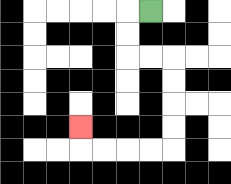{'start': '[6, 0]', 'end': '[3, 5]', 'path_directions': 'L,D,D,R,R,D,D,D,D,L,L,L,L,U', 'path_coordinates': '[[6, 0], [5, 0], [5, 1], [5, 2], [6, 2], [7, 2], [7, 3], [7, 4], [7, 5], [7, 6], [6, 6], [5, 6], [4, 6], [3, 6], [3, 5]]'}